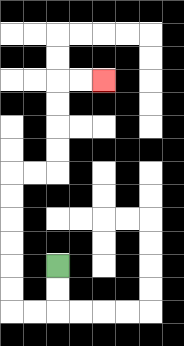{'start': '[2, 11]', 'end': '[4, 3]', 'path_directions': 'D,D,L,L,U,U,U,U,U,U,R,R,U,U,U,U,R,R', 'path_coordinates': '[[2, 11], [2, 12], [2, 13], [1, 13], [0, 13], [0, 12], [0, 11], [0, 10], [0, 9], [0, 8], [0, 7], [1, 7], [2, 7], [2, 6], [2, 5], [2, 4], [2, 3], [3, 3], [4, 3]]'}